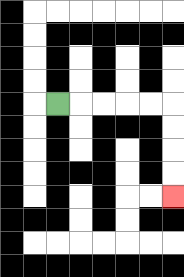{'start': '[2, 4]', 'end': '[7, 8]', 'path_directions': 'R,R,R,R,R,D,D,D,D', 'path_coordinates': '[[2, 4], [3, 4], [4, 4], [5, 4], [6, 4], [7, 4], [7, 5], [7, 6], [7, 7], [7, 8]]'}